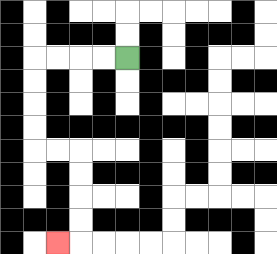{'start': '[5, 2]', 'end': '[2, 10]', 'path_directions': 'L,L,L,L,D,D,D,D,R,R,D,D,D,D,L', 'path_coordinates': '[[5, 2], [4, 2], [3, 2], [2, 2], [1, 2], [1, 3], [1, 4], [1, 5], [1, 6], [2, 6], [3, 6], [3, 7], [3, 8], [3, 9], [3, 10], [2, 10]]'}